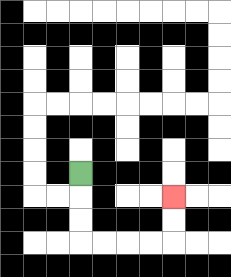{'start': '[3, 7]', 'end': '[7, 8]', 'path_directions': 'D,D,D,R,R,R,R,U,U', 'path_coordinates': '[[3, 7], [3, 8], [3, 9], [3, 10], [4, 10], [5, 10], [6, 10], [7, 10], [7, 9], [7, 8]]'}